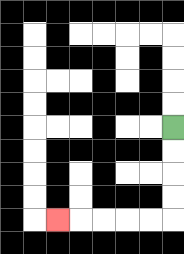{'start': '[7, 5]', 'end': '[2, 9]', 'path_directions': 'D,D,D,D,L,L,L,L,L', 'path_coordinates': '[[7, 5], [7, 6], [7, 7], [7, 8], [7, 9], [6, 9], [5, 9], [4, 9], [3, 9], [2, 9]]'}